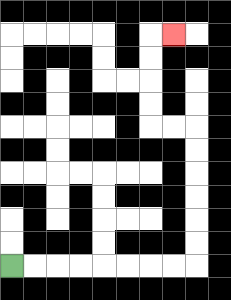{'start': '[0, 11]', 'end': '[7, 1]', 'path_directions': 'R,R,R,R,R,R,R,R,U,U,U,U,U,U,L,L,U,U,U,U,R', 'path_coordinates': '[[0, 11], [1, 11], [2, 11], [3, 11], [4, 11], [5, 11], [6, 11], [7, 11], [8, 11], [8, 10], [8, 9], [8, 8], [8, 7], [8, 6], [8, 5], [7, 5], [6, 5], [6, 4], [6, 3], [6, 2], [6, 1], [7, 1]]'}